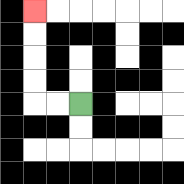{'start': '[3, 4]', 'end': '[1, 0]', 'path_directions': 'L,L,U,U,U,U', 'path_coordinates': '[[3, 4], [2, 4], [1, 4], [1, 3], [1, 2], [1, 1], [1, 0]]'}